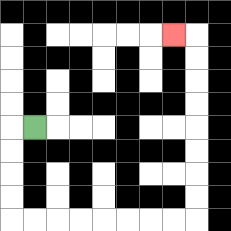{'start': '[1, 5]', 'end': '[7, 1]', 'path_directions': 'L,D,D,D,D,R,R,R,R,R,R,R,R,U,U,U,U,U,U,U,U,L', 'path_coordinates': '[[1, 5], [0, 5], [0, 6], [0, 7], [0, 8], [0, 9], [1, 9], [2, 9], [3, 9], [4, 9], [5, 9], [6, 9], [7, 9], [8, 9], [8, 8], [8, 7], [8, 6], [8, 5], [8, 4], [8, 3], [8, 2], [8, 1], [7, 1]]'}